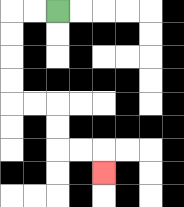{'start': '[2, 0]', 'end': '[4, 7]', 'path_directions': 'L,L,D,D,D,D,R,R,D,D,R,R,D', 'path_coordinates': '[[2, 0], [1, 0], [0, 0], [0, 1], [0, 2], [0, 3], [0, 4], [1, 4], [2, 4], [2, 5], [2, 6], [3, 6], [4, 6], [4, 7]]'}